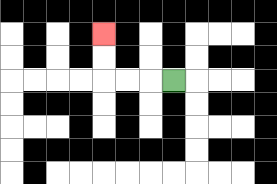{'start': '[7, 3]', 'end': '[4, 1]', 'path_directions': 'L,L,L,U,U', 'path_coordinates': '[[7, 3], [6, 3], [5, 3], [4, 3], [4, 2], [4, 1]]'}